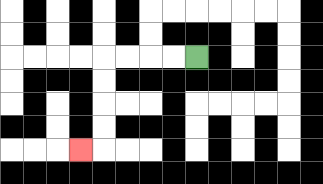{'start': '[8, 2]', 'end': '[3, 6]', 'path_directions': 'L,L,L,L,D,D,D,D,L', 'path_coordinates': '[[8, 2], [7, 2], [6, 2], [5, 2], [4, 2], [4, 3], [4, 4], [4, 5], [4, 6], [3, 6]]'}